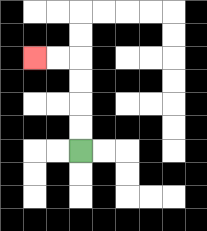{'start': '[3, 6]', 'end': '[1, 2]', 'path_directions': 'U,U,U,U,L,L', 'path_coordinates': '[[3, 6], [3, 5], [3, 4], [3, 3], [3, 2], [2, 2], [1, 2]]'}